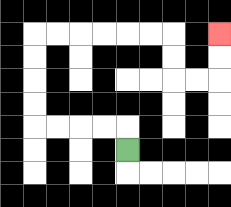{'start': '[5, 6]', 'end': '[9, 1]', 'path_directions': 'U,L,L,L,L,U,U,U,U,R,R,R,R,R,R,D,D,R,R,U,U', 'path_coordinates': '[[5, 6], [5, 5], [4, 5], [3, 5], [2, 5], [1, 5], [1, 4], [1, 3], [1, 2], [1, 1], [2, 1], [3, 1], [4, 1], [5, 1], [6, 1], [7, 1], [7, 2], [7, 3], [8, 3], [9, 3], [9, 2], [9, 1]]'}